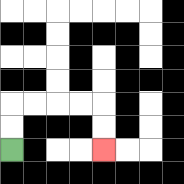{'start': '[0, 6]', 'end': '[4, 6]', 'path_directions': 'U,U,R,R,R,R,D,D', 'path_coordinates': '[[0, 6], [0, 5], [0, 4], [1, 4], [2, 4], [3, 4], [4, 4], [4, 5], [4, 6]]'}